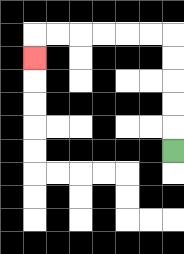{'start': '[7, 6]', 'end': '[1, 2]', 'path_directions': 'U,U,U,U,U,L,L,L,L,L,L,D', 'path_coordinates': '[[7, 6], [7, 5], [7, 4], [7, 3], [7, 2], [7, 1], [6, 1], [5, 1], [4, 1], [3, 1], [2, 1], [1, 1], [1, 2]]'}